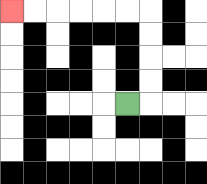{'start': '[5, 4]', 'end': '[0, 0]', 'path_directions': 'R,U,U,U,U,L,L,L,L,L,L', 'path_coordinates': '[[5, 4], [6, 4], [6, 3], [6, 2], [6, 1], [6, 0], [5, 0], [4, 0], [3, 0], [2, 0], [1, 0], [0, 0]]'}